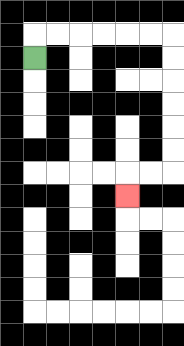{'start': '[1, 2]', 'end': '[5, 8]', 'path_directions': 'U,R,R,R,R,R,R,D,D,D,D,D,D,L,L,D', 'path_coordinates': '[[1, 2], [1, 1], [2, 1], [3, 1], [4, 1], [5, 1], [6, 1], [7, 1], [7, 2], [7, 3], [7, 4], [7, 5], [7, 6], [7, 7], [6, 7], [5, 7], [5, 8]]'}